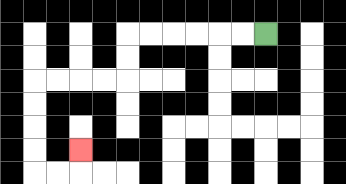{'start': '[11, 1]', 'end': '[3, 6]', 'path_directions': 'L,L,L,L,L,L,D,D,L,L,L,L,D,D,D,D,R,R,U', 'path_coordinates': '[[11, 1], [10, 1], [9, 1], [8, 1], [7, 1], [6, 1], [5, 1], [5, 2], [5, 3], [4, 3], [3, 3], [2, 3], [1, 3], [1, 4], [1, 5], [1, 6], [1, 7], [2, 7], [3, 7], [3, 6]]'}